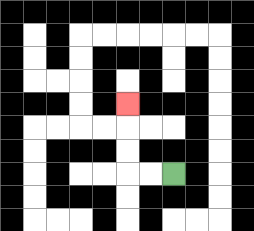{'start': '[7, 7]', 'end': '[5, 4]', 'path_directions': 'L,L,U,U,U', 'path_coordinates': '[[7, 7], [6, 7], [5, 7], [5, 6], [5, 5], [5, 4]]'}